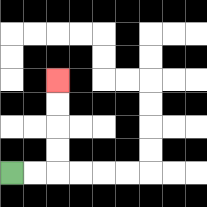{'start': '[0, 7]', 'end': '[2, 3]', 'path_directions': 'R,R,U,U,U,U', 'path_coordinates': '[[0, 7], [1, 7], [2, 7], [2, 6], [2, 5], [2, 4], [2, 3]]'}